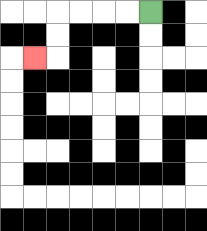{'start': '[6, 0]', 'end': '[1, 2]', 'path_directions': 'L,L,L,L,D,D,L', 'path_coordinates': '[[6, 0], [5, 0], [4, 0], [3, 0], [2, 0], [2, 1], [2, 2], [1, 2]]'}